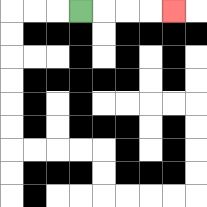{'start': '[3, 0]', 'end': '[7, 0]', 'path_directions': 'R,R,R,R', 'path_coordinates': '[[3, 0], [4, 0], [5, 0], [6, 0], [7, 0]]'}